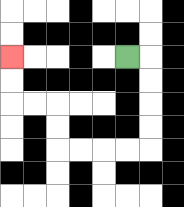{'start': '[5, 2]', 'end': '[0, 2]', 'path_directions': 'R,D,D,D,D,L,L,L,L,U,U,L,L,U,U', 'path_coordinates': '[[5, 2], [6, 2], [6, 3], [6, 4], [6, 5], [6, 6], [5, 6], [4, 6], [3, 6], [2, 6], [2, 5], [2, 4], [1, 4], [0, 4], [0, 3], [0, 2]]'}